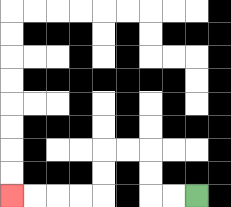{'start': '[8, 8]', 'end': '[0, 8]', 'path_directions': 'L,L,U,U,L,L,D,D,L,L,L,L', 'path_coordinates': '[[8, 8], [7, 8], [6, 8], [6, 7], [6, 6], [5, 6], [4, 6], [4, 7], [4, 8], [3, 8], [2, 8], [1, 8], [0, 8]]'}